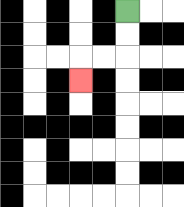{'start': '[5, 0]', 'end': '[3, 3]', 'path_directions': 'D,D,L,L,D', 'path_coordinates': '[[5, 0], [5, 1], [5, 2], [4, 2], [3, 2], [3, 3]]'}